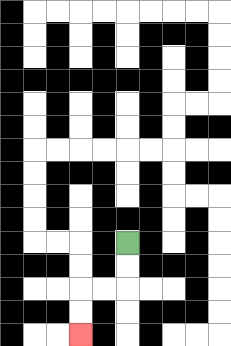{'start': '[5, 10]', 'end': '[3, 14]', 'path_directions': 'D,D,L,L,D,D', 'path_coordinates': '[[5, 10], [5, 11], [5, 12], [4, 12], [3, 12], [3, 13], [3, 14]]'}